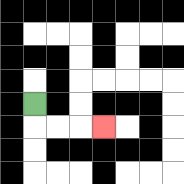{'start': '[1, 4]', 'end': '[4, 5]', 'path_directions': 'D,R,R,R', 'path_coordinates': '[[1, 4], [1, 5], [2, 5], [3, 5], [4, 5]]'}